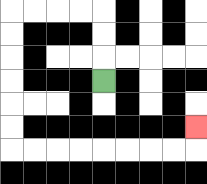{'start': '[4, 3]', 'end': '[8, 5]', 'path_directions': 'U,U,U,L,L,L,L,D,D,D,D,D,D,R,R,R,R,R,R,R,R,U', 'path_coordinates': '[[4, 3], [4, 2], [4, 1], [4, 0], [3, 0], [2, 0], [1, 0], [0, 0], [0, 1], [0, 2], [0, 3], [0, 4], [0, 5], [0, 6], [1, 6], [2, 6], [3, 6], [4, 6], [5, 6], [6, 6], [7, 6], [8, 6], [8, 5]]'}